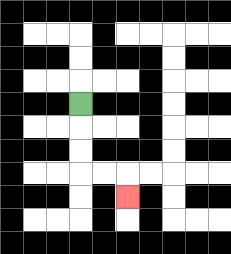{'start': '[3, 4]', 'end': '[5, 8]', 'path_directions': 'D,D,D,R,R,D', 'path_coordinates': '[[3, 4], [3, 5], [3, 6], [3, 7], [4, 7], [5, 7], [5, 8]]'}